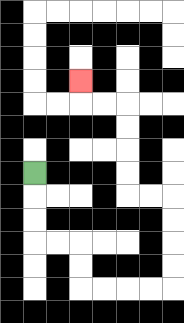{'start': '[1, 7]', 'end': '[3, 3]', 'path_directions': 'D,D,D,R,R,D,D,R,R,R,R,U,U,U,U,L,L,U,U,U,U,L,L,U', 'path_coordinates': '[[1, 7], [1, 8], [1, 9], [1, 10], [2, 10], [3, 10], [3, 11], [3, 12], [4, 12], [5, 12], [6, 12], [7, 12], [7, 11], [7, 10], [7, 9], [7, 8], [6, 8], [5, 8], [5, 7], [5, 6], [5, 5], [5, 4], [4, 4], [3, 4], [3, 3]]'}